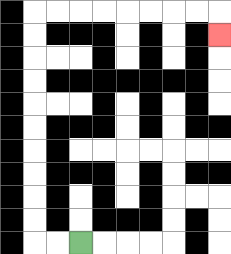{'start': '[3, 10]', 'end': '[9, 1]', 'path_directions': 'L,L,U,U,U,U,U,U,U,U,U,U,R,R,R,R,R,R,R,R,D', 'path_coordinates': '[[3, 10], [2, 10], [1, 10], [1, 9], [1, 8], [1, 7], [1, 6], [1, 5], [1, 4], [1, 3], [1, 2], [1, 1], [1, 0], [2, 0], [3, 0], [4, 0], [5, 0], [6, 0], [7, 0], [8, 0], [9, 0], [9, 1]]'}